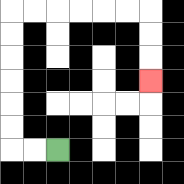{'start': '[2, 6]', 'end': '[6, 3]', 'path_directions': 'L,L,U,U,U,U,U,U,R,R,R,R,R,R,D,D,D', 'path_coordinates': '[[2, 6], [1, 6], [0, 6], [0, 5], [0, 4], [0, 3], [0, 2], [0, 1], [0, 0], [1, 0], [2, 0], [3, 0], [4, 0], [5, 0], [6, 0], [6, 1], [6, 2], [6, 3]]'}